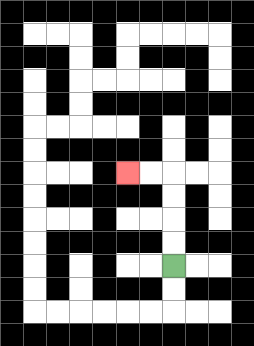{'start': '[7, 11]', 'end': '[5, 7]', 'path_directions': 'U,U,U,U,L,L', 'path_coordinates': '[[7, 11], [7, 10], [7, 9], [7, 8], [7, 7], [6, 7], [5, 7]]'}